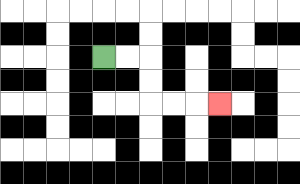{'start': '[4, 2]', 'end': '[9, 4]', 'path_directions': 'R,R,D,D,R,R,R', 'path_coordinates': '[[4, 2], [5, 2], [6, 2], [6, 3], [6, 4], [7, 4], [8, 4], [9, 4]]'}